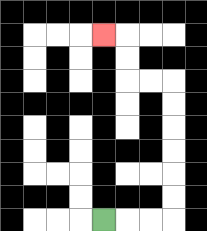{'start': '[4, 9]', 'end': '[4, 1]', 'path_directions': 'R,R,R,U,U,U,U,U,U,L,L,U,U,L', 'path_coordinates': '[[4, 9], [5, 9], [6, 9], [7, 9], [7, 8], [7, 7], [7, 6], [7, 5], [7, 4], [7, 3], [6, 3], [5, 3], [5, 2], [5, 1], [4, 1]]'}